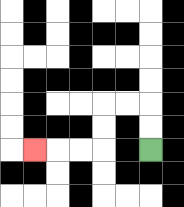{'start': '[6, 6]', 'end': '[1, 6]', 'path_directions': 'U,U,L,L,D,D,L,L,L', 'path_coordinates': '[[6, 6], [6, 5], [6, 4], [5, 4], [4, 4], [4, 5], [4, 6], [3, 6], [2, 6], [1, 6]]'}